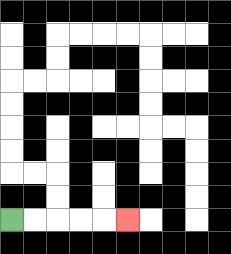{'start': '[0, 9]', 'end': '[5, 9]', 'path_directions': 'R,R,R,R,R', 'path_coordinates': '[[0, 9], [1, 9], [2, 9], [3, 9], [4, 9], [5, 9]]'}